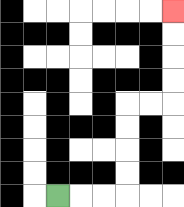{'start': '[2, 8]', 'end': '[7, 0]', 'path_directions': 'R,R,R,U,U,U,U,R,R,U,U,U,U', 'path_coordinates': '[[2, 8], [3, 8], [4, 8], [5, 8], [5, 7], [5, 6], [5, 5], [5, 4], [6, 4], [7, 4], [7, 3], [7, 2], [7, 1], [7, 0]]'}